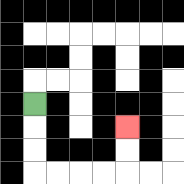{'start': '[1, 4]', 'end': '[5, 5]', 'path_directions': 'D,D,D,R,R,R,R,U,U', 'path_coordinates': '[[1, 4], [1, 5], [1, 6], [1, 7], [2, 7], [3, 7], [4, 7], [5, 7], [5, 6], [5, 5]]'}